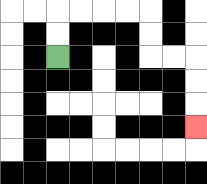{'start': '[2, 2]', 'end': '[8, 5]', 'path_directions': 'U,U,R,R,R,R,D,D,R,R,D,D,D', 'path_coordinates': '[[2, 2], [2, 1], [2, 0], [3, 0], [4, 0], [5, 0], [6, 0], [6, 1], [6, 2], [7, 2], [8, 2], [8, 3], [8, 4], [8, 5]]'}